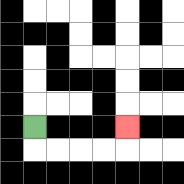{'start': '[1, 5]', 'end': '[5, 5]', 'path_directions': 'D,R,R,R,R,U', 'path_coordinates': '[[1, 5], [1, 6], [2, 6], [3, 6], [4, 6], [5, 6], [5, 5]]'}